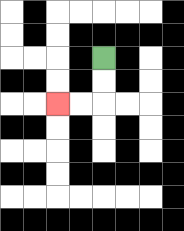{'start': '[4, 2]', 'end': '[2, 4]', 'path_directions': 'D,D,L,L', 'path_coordinates': '[[4, 2], [4, 3], [4, 4], [3, 4], [2, 4]]'}